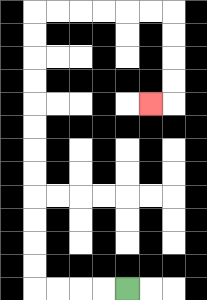{'start': '[5, 12]', 'end': '[6, 4]', 'path_directions': 'L,L,L,L,U,U,U,U,U,U,U,U,U,U,U,U,R,R,R,R,R,R,D,D,D,D,L', 'path_coordinates': '[[5, 12], [4, 12], [3, 12], [2, 12], [1, 12], [1, 11], [1, 10], [1, 9], [1, 8], [1, 7], [1, 6], [1, 5], [1, 4], [1, 3], [1, 2], [1, 1], [1, 0], [2, 0], [3, 0], [4, 0], [5, 0], [6, 0], [7, 0], [7, 1], [7, 2], [7, 3], [7, 4], [6, 4]]'}